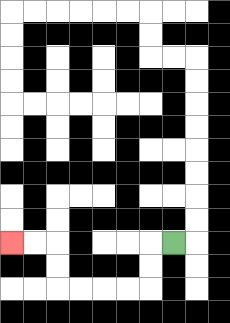{'start': '[7, 10]', 'end': '[0, 10]', 'path_directions': 'L,D,D,L,L,L,L,U,U,L,L', 'path_coordinates': '[[7, 10], [6, 10], [6, 11], [6, 12], [5, 12], [4, 12], [3, 12], [2, 12], [2, 11], [2, 10], [1, 10], [0, 10]]'}